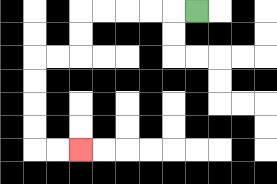{'start': '[8, 0]', 'end': '[3, 6]', 'path_directions': 'L,L,L,L,L,D,D,L,L,D,D,D,D,R,R', 'path_coordinates': '[[8, 0], [7, 0], [6, 0], [5, 0], [4, 0], [3, 0], [3, 1], [3, 2], [2, 2], [1, 2], [1, 3], [1, 4], [1, 5], [1, 6], [2, 6], [3, 6]]'}